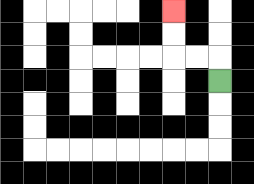{'start': '[9, 3]', 'end': '[7, 0]', 'path_directions': 'U,L,L,U,U', 'path_coordinates': '[[9, 3], [9, 2], [8, 2], [7, 2], [7, 1], [7, 0]]'}